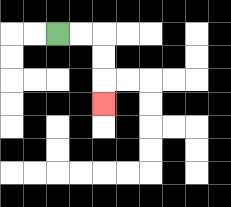{'start': '[2, 1]', 'end': '[4, 4]', 'path_directions': 'R,R,D,D,D', 'path_coordinates': '[[2, 1], [3, 1], [4, 1], [4, 2], [4, 3], [4, 4]]'}